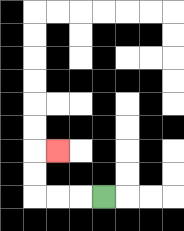{'start': '[4, 8]', 'end': '[2, 6]', 'path_directions': 'L,L,L,U,U,R', 'path_coordinates': '[[4, 8], [3, 8], [2, 8], [1, 8], [1, 7], [1, 6], [2, 6]]'}